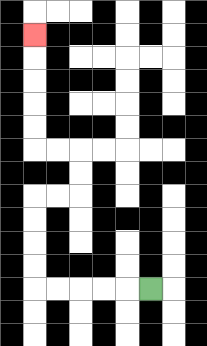{'start': '[6, 12]', 'end': '[1, 1]', 'path_directions': 'L,L,L,L,L,U,U,U,U,R,R,U,U,L,L,U,U,U,U,U', 'path_coordinates': '[[6, 12], [5, 12], [4, 12], [3, 12], [2, 12], [1, 12], [1, 11], [1, 10], [1, 9], [1, 8], [2, 8], [3, 8], [3, 7], [3, 6], [2, 6], [1, 6], [1, 5], [1, 4], [1, 3], [1, 2], [1, 1]]'}